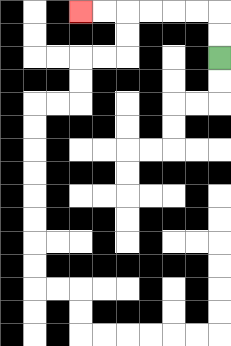{'start': '[9, 2]', 'end': '[3, 0]', 'path_directions': 'U,U,L,L,L,L,L,L', 'path_coordinates': '[[9, 2], [9, 1], [9, 0], [8, 0], [7, 0], [6, 0], [5, 0], [4, 0], [3, 0]]'}